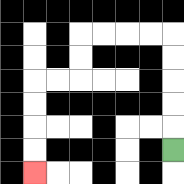{'start': '[7, 6]', 'end': '[1, 7]', 'path_directions': 'U,U,U,U,U,L,L,L,L,D,D,L,L,D,D,D,D', 'path_coordinates': '[[7, 6], [7, 5], [7, 4], [7, 3], [7, 2], [7, 1], [6, 1], [5, 1], [4, 1], [3, 1], [3, 2], [3, 3], [2, 3], [1, 3], [1, 4], [1, 5], [1, 6], [1, 7]]'}